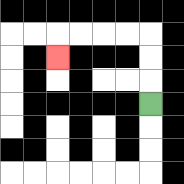{'start': '[6, 4]', 'end': '[2, 2]', 'path_directions': 'U,U,U,L,L,L,L,D', 'path_coordinates': '[[6, 4], [6, 3], [6, 2], [6, 1], [5, 1], [4, 1], [3, 1], [2, 1], [2, 2]]'}